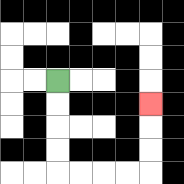{'start': '[2, 3]', 'end': '[6, 4]', 'path_directions': 'D,D,D,D,R,R,R,R,U,U,U', 'path_coordinates': '[[2, 3], [2, 4], [2, 5], [2, 6], [2, 7], [3, 7], [4, 7], [5, 7], [6, 7], [6, 6], [6, 5], [6, 4]]'}